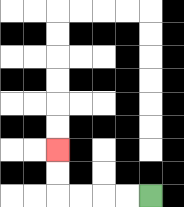{'start': '[6, 8]', 'end': '[2, 6]', 'path_directions': 'L,L,L,L,U,U', 'path_coordinates': '[[6, 8], [5, 8], [4, 8], [3, 8], [2, 8], [2, 7], [2, 6]]'}